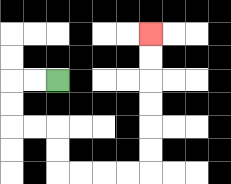{'start': '[2, 3]', 'end': '[6, 1]', 'path_directions': 'L,L,D,D,R,R,D,D,R,R,R,R,U,U,U,U,U,U', 'path_coordinates': '[[2, 3], [1, 3], [0, 3], [0, 4], [0, 5], [1, 5], [2, 5], [2, 6], [2, 7], [3, 7], [4, 7], [5, 7], [6, 7], [6, 6], [6, 5], [6, 4], [6, 3], [6, 2], [6, 1]]'}